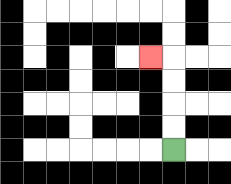{'start': '[7, 6]', 'end': '[6, 2]', 'path_directions': 'U,U,U,U,L', 'path_coordinates': '[[7, 6], [7, 5], [7, 4], [7, 3], [7, 2], [6, 2]]'}